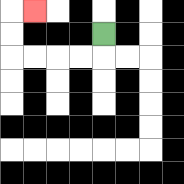{'start': '[4, 1]', 'end': '[1, 0]', 'path_directions': 'D,L,L,L,L,U,U,R', 'path_coordinates': '[[4, 1], [4, 2], [3, 2], [2, 2], [1, 2], [0, 2], [0, 1], [0, 0], [1, 0]]'}